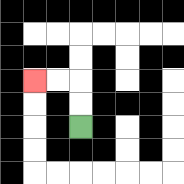{'start': '[3, 5]', 'end': '[1, 3]', 'path_directions': 'U,U,L,L', 'path_coordinates': '[[3, 5], [3, 4], [3, 3], [2, 3], [1, 3]]'}